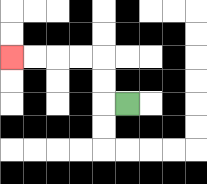{'start': '[5, 4]', 'end': '[0, 2]', 'path_directions': 'L,U,U,L,L,L,L', 'path_coordinates': '[[5, 4], [4, 4], [4, 3], [4, 2], [3, 2], [2, 2], [1, 2], [0, 2]]'}